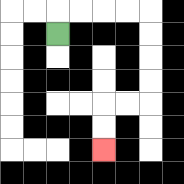{'start': '[2, 1]', 'end': '[4, 6]', 'path_directions': 'U,R,R,R,R,D,D,D,D,L,L,D,D', 'path_coordinates': '[[2, 1], [2, 0], [3, 0], [4, 0], [5, 0], [6, 0], [6, 1], [6, 2], [6, 3], [6, 4], [5, 4], [4, 4], [4, 5], [4, 6]]'}